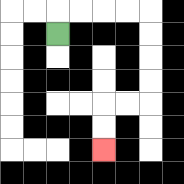{'start': '[2, 1]', 'end': '[4, 6]', 'path_directions': 'U,R,R,R,R,D,D,D,D,L,L,D,D', 'path_coordinates': '[[2, 1], [2, 0], [3, 0], [4, 0], [5, 0], [6, 0], [6, 1], [6, 2], [6, 3], [6, 4], [5, 4], [4, 4], [4, 5], [4, 6]]'}